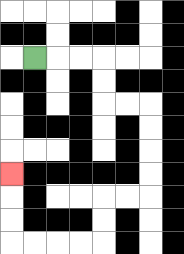{'start': '[1, 2]', 'end': '[0, 7]', 'path_directions': 'R,R,R,D,D,R,R,D,D,D,D,L,L,D,D,L,L,L,L,U,U,U', 'path_coordinates': '[[1, 2], [2, 2], [3, 2], [4, 2], [4, 3], [4, 4], [5, 4], [6, 4], [6, 5], [6, 6], [6, 7], [6, 8], [5, 8], [4, 8], [4, 9], [4, 10], [3, 10], [2, 10], [1, 10], [0, 10], [0, 9], [0, 8], [0, 7]]'}